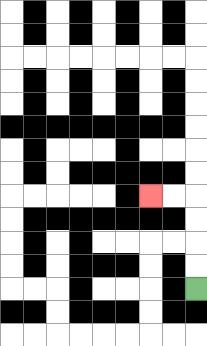{'start': '[8, 12]', 'end': '[6, 8]', 'path_directions': 'U,U,U,U,L,L', 'path_coordinates': '[[8, 12], [8, 11], [8, 10], [8, 9], [8, 8], [7, 8], [6, 8]]'}